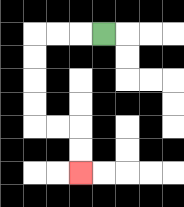{'start': '[4, 1]', 'end': '[3, 7]', 'path_directions': 'L,L,L,D,D,D,D,R,R,D,D', 'path_coordinates': '[[4, 1], [3, 1], [2, 1], [1, 1], [1, 2], [1, 3], [1, 4], [1, 5], [2, 5], [3, 5], [3, 6], [3, 7]]'}